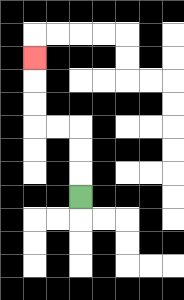{'start': '[3, 8]', 'end': '[1, 2]', 'path_directions': 'U,U,U,L,L,U,U,U', 'path_coordinates': '[[3, 8], [3, 7], [3, 6], [3, 5], [2, 5], [1, 5], [1, 4], [1, 3], [1, 2]]'}